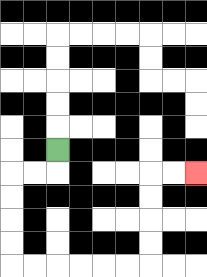{'start': '[2, 6]', 'end': '[8, 7]', 'path_directions': 'D,L,L,D,D,D,D,R,R,R,R,R,R,U,U,U,U,R,R', 'path_coordinates': '[[2, 6], [2, 7], [1, 7], [0, 7], [0, 8], [0, 9], [0, 10], [0, 11], [1, 11], [2, 11], [3, 11], [4, 11], [5, 11], [6, 11], [6, 10], [6, 9], [6, 8], [6, 7], [7, 7], [8, 7]]'}